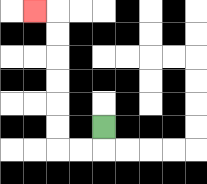{'start': '[4, 5]', 'end': '[1, 0]', 'path_directions': 'D,L,L,U,U,U,U,U,U,L', 'path_coordinates': '[[4, 5], [4, 6], [3, 6], [2, 6], [2, 5], [2, 4], [2, 3], [2, 2], [2, 1], [2, 0], [1, 0]]'}